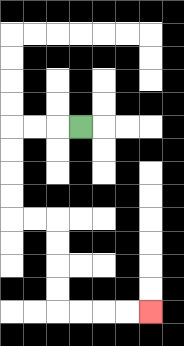{'start': '[3, 5]', 'end': '[6, 13]', 'path_directions': 'L,L,L,D,D,D,D,R,R,D,D,D,D,R,R,R,R', 'path_coordinates': '[[3, 5], [2, 5], [1, 5], [0, 5], [0, 6], [0, 7], [0, 8], [0, 9], [1, 9], [2, 9], [2, 10], [2, 11], [2, 12], [2, 13], [3, 13], [4, 13], [5, 13], [6, 13]]'}